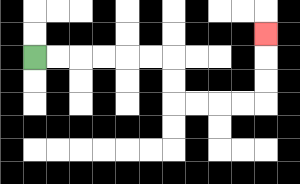{'start': '[1, 2]', 'end': '[11, 1]', 'path_directions': 'R,R,R,R,R,R,D,D,R,R,R,R,U,U,U', 'path_coordinates': '[[1, 2], [2, 2], [3, 2], [4, 2], [5, 2], [6, 2], [7, 2], [7, 3], [7, 4], [8, 4], [9, 4], [10, 4], [11, 4], [11, 3], [11, 2], [11, 1]]'}